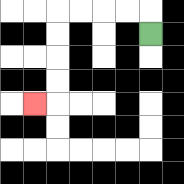{'start': '[6, 1]', 'end': '[1, 4]', 'path_directions': 'U,L,L,L,L,D,D,D,D,L', 'path_coordinates': '[[6, 1], [6, 0], [5, 0], [4, 0], [3, 0], [2, 0], [2, 1], [2, 2], [2, 3], [2, 4], [1, 4]]'}